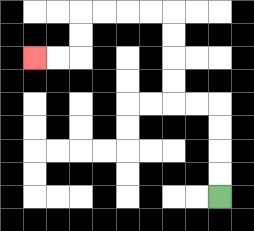{'start': '[9, 8]', 'end': '[1, 2]', 'path_directions': 'U,U,U,U,L,L,U,U,U,U,L,L,L,L,D,D,L,L', 'path_coordinates': '[[9, 8], [9, 7], [9, 6], [9, 5], [9, 4], [8, 4], [7, 4], [7, 3], [7, 2], [7, 1], [7, 0], [6, 0], [5, 0], [4, 0], [3, 0], [3, 1], [3, 2], [2, 2], [1, 2]]'}